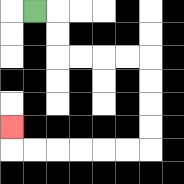{'start': '[1, 0]', 'end': '[0, 5]', 'path_directions': 'R,D,D,R,R,R,R,D,D,D,D,L,L,L,L,L,L,U', 'path_coordinates': '[[1, 0], [2, 0], [2, 1], [2, 2], [3, 2], [4, 2], [5, 2], [6, 2], [6, 3], [6, 4], [6, 5], [6, 6], [5, 6], [4, 6], [3, 6], [2, 6], [1, 6], [0, 6], [0, 5]]'}